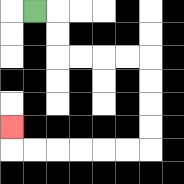{'start': '[1, 0]', 'end': '[0, 5]', 'path_directions': 'R,D,D,R,R,R,R,D,D,D,D,L,L,L,L,L,L,U', 'path_coordinates': '[[1, 0], [2, 0], [2, 1], [2, 2], [3, 2], [4, 2], [5, 2], [6, 2], [6, 3], [6, 4], [6, 5], [6, 6], [5, 6], [4, 6], [3, 6], [2, 6], [1, 6], [0, 6], [0, 5]]'}